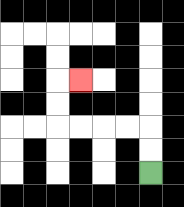{'start': '[6, 7]', 'end': '[3, 3]', 'path_directions': 'U,U,L,L,L,L,U,U,R', 'path_coordinates': '[[6, 7], [6, 6], [6, 5], [5, 5], [4, 5], [3, 5], [2, 5], [2, 4], [2, 3], [3, 3]]'}